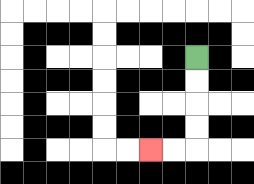{'start': '[8, 2]', 'end': '[6, 6]', 'path_directions': 'D,D,D,D,L,L', 'path_coordinates': '[[8, 2], [8, 3], [8, 4], [8, 5], [8, 6], [7, 6], [6, 6]]'}